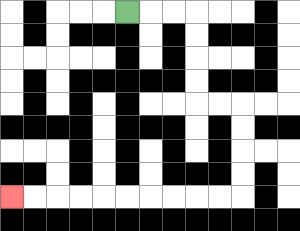{'start': '[5, 0]', 'end': '[0, 8]', 'path_directions': 'R,R,R,D,D,D,D,R,R,D,D,D,D,L,L,L,L,L,L,L,L,L,L', 'path_coordinates': '[[5, 0], [6, 0], [7, 0], [8, 0], [8, 1], [8, 2], [8, 3], [8, 4], [9, 4], [10, 4], [10, 5], [10, 6], [10, 7], [10, 8], [9, 8], [8, 8], [7, 8], [6, 8], [5, 8], [4, 8], [3, 8], [2, 8], [1, 8], [0, 8]]'}